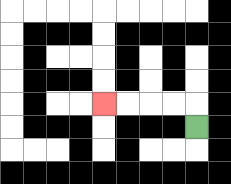{'start': '[8, 5]', 'end': '[4, 4]', 'path_directions': 'U,L,L,L,L', 'path_coordinates': '[[8, 5], [8, 4], [7, 4], [6, 4], [5, 4], [4, 4]]'}